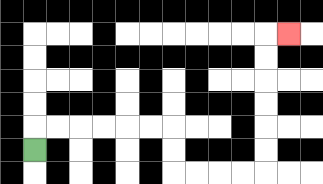{'start': '[1, 6]', 'end': '[12, 1]', 'path_directions': 'U,R,R,R,R,R,R,D,D,R,R,R,R,U,U,U,U,U,U,R', 'path_coordinates': '[[1, 6], [1, 5], [2, 5], [3, 5], [4, 5], [5, 5], [6, 5], [7, 5], [7, 6], [7, 7], [8, 7], [9, 7], [10, 7], [11, 7], [11, 6], [11, 5], [11, 4], [11, 3], [11, 2], [11, 1], [12, 1]]'}